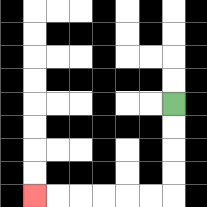{'start': '[7, 4]', 'end': '[1, 8]', 'path_directions': 'D,D,D,D,L,L,L,L,L,L', 'path_coordinates': '[[7, 4], [7, 5], [7, 6], [7, 7], [7, 8], [6, 8], [5, 8], [4, 8], [3, 8], [2, 8], [1, 8]]'}